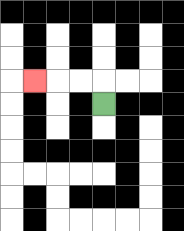{'start': '[4, 4]', 'end': '[1, 3]', 'path_directions': 'U,L,L,L', 'path_coordinates': '[[4, 4], [4, 3], [3, 3], [2, 3], [1, 3]]'}